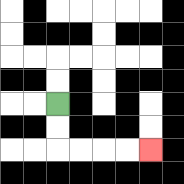{'start': '[2, 4]', 'end': '[6, 6]', 'path_directions': 'D,D,R,R,R,R', 'path_coordinates': '[[2, 4], [2, 5], [2, 6], [3, 6], [4, 6], [5, 6], [6, 6]]'}